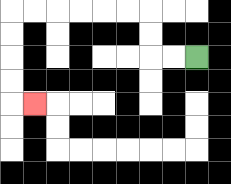{'start': '[8, 2]', 'end': '[1, 4]', 'path_directions': 'L,L,U,U,L,L,L,L,L,L,D,D,D,D,R', 'path_coordinates': '[[8, 2], [7, 2], [6, 2], [6, 1], [6, 0], [5, 0], [4, 0], [3, 0], [2, 0], [1, 0], [0, 0], [0, 1], [0, 2], [0, 3], [0, 4], [1, 4]]'}